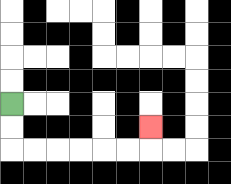{'start': '[0, 4]', 'end': '[6, 5]', 'path_directions': 'D,D,R,R,R,R,R,R,U', 'path_coordinates': '[[0, 4], [0, 5], [0, 6], [1, 6], [2, 6], [3, 6], [4, 6], [5, 6], [6, 6], [6, 5]]'}